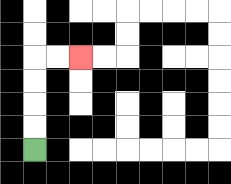{'start': '[1, 6]', 'end': '[3, 2]', 'path_directions': 'U,U,U,U,R,R', 'path_coordinates': '[[1, 6], [1, 5], [1, 4], [1, 3], [1, 2], [2, 2], [3, 2]]'}